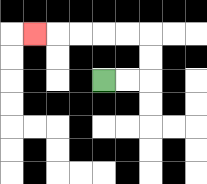{'start': '[4, 3]', 'end': '[1, 1]', 'path_directions': 'R,R,U,U,L,L,L,L,L', 'path_coordinates': '[[4, 3], [5, 3], [6, 3], [6, 2], [6, 1], [5, 1], [4, 1], [3, 1], [2, 1], [1, 1]]'}